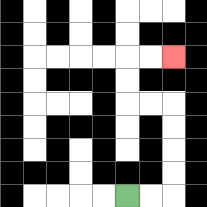{'start': '[5, 8]', 'end': '[7, 2]', 'path_directions': 'R,R,U,U,U,U,L,L,U,U,R,R', 'path_coordinates': '[[5, 8], [6, 8], [7, 8], [7, 7], [7, 6], [7, 5], [7, 4], [6, 4], [5, 4], [5, 3], [5, 2], [6, 2], [7, 2]]'}